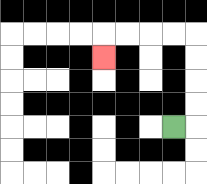{'start': '[7, 5]', 'end': '[4, 2]', 'path_directions': 'R,U,U,U,U,L,L,L,L,D', 'path_coordinates': '[[7, 5], [8, 5], [8, 4], [8, 3], [8, 2], [8, 1], [7, 1], [6, 1], [5, 1], [4, 1], [4, 2]]'}